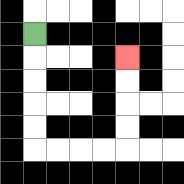{'start': '[1, 1]', 'end': '[5, 2]', 'path_directions': 'D,D,D,D,D,R,R,R,R,U,U,U,U', 'path_coordinates': '[[1, 1], [1, 2], [1, 3], [1, 4], [1, 5], [1, 6], [2, 6], [3, 6], [4, 6], [5, 6], [5, 5], [5, 4], [5, 3], [5, 2]]'}